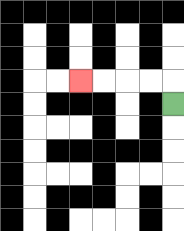{'start': '[7, 4]', 'end': '[3, 3]', 'path_directions': 'U,L,L,L,L', 'path_coordinates': '[[7, 4], [7, 3], [6, 3], [5, 3], [4, 3], [3, 3]]'}